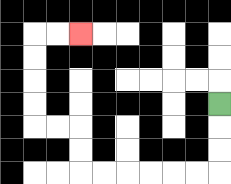{'start': '[9, 4]', 'end': '[3, 1]', 'path_directions': 'D,D,D,L,L,L,L,L,L,U,U,L,L,U,U,U,U,R,R', 'path_coordinates': '[[9, 4], [9, 5], [9, 6], [9, 7], [8, 7], [7, 7], [6, 7], [5, 7], [4, 7], [3, 7], [3, 6], [3, 5], [2, 5], [1, 5], [1, 4], [1, 3], [1, 2], [1, 1], [2, 1], [3, 1]]'}